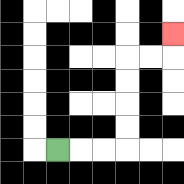{'start': '[2, 6]', 'end': '[7, 1]', 'path_directions': 'R,R,R,U,U,U,U,R,R,U', 'path_coordinates': '[[2, 6], [3, 6], [4, 6], [5, 6], [5, 5], [5, 4], [5, 3], [5, 2], [6, 2], [7, 2], [7, 1]]'}